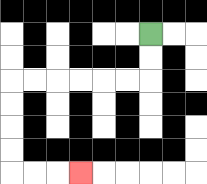{'start': '[6, 1]', 'end': '[3, 7]', 'path_directions': 'D,D,L,L,L,L,L,L,D,D,D,D,R,R,R', 'path_coordinates': '[[6, 1], [6, 2], [6, 3], [5, 3], [4, 3], [3, 3], [2, 3], [1, 3], [0, 3], [0, 4], [0, 5], [0, 6], [0, 7], [1, 7], [2, 7], [3, 7]]'}